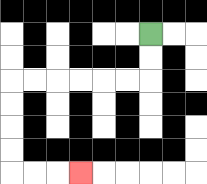{'start': '[6, 1]', 'end': '[3, 7]', 'path_directions': 'D,D,L,L,L,L,L,L,D,D,D,D,R,R,R', 'path_coordinates': '[[6, 1], [6, 2], [6, 3], [5, 3], [4, 3], [3, 3], [2, 3], [1, 3], [0, 3], [0, 4], [0, 5], [0, 6], [0, 7], [1, 7], [2, 7], [3, 7]]'}